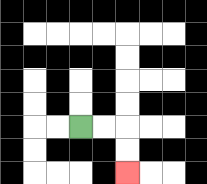{'start': '[3, 5]', 'end': '[5, 7]', 'path_directions': 'R,R,D,D', 'path_coordinates': '[[3, 5], [4, 5], [5, 5], [5, 6], [5, 7]]'}